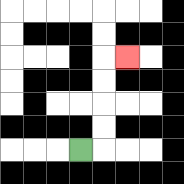{'start': '[3, 6]', 'end': '[5, 2]', 'path_directions': 'R,U,U,U,U,R', 'path_coordinates': '[[3, 6], [4, 6], [4, 5], [4, 4], [4, 3], [4, 2], [5, 2]]'}